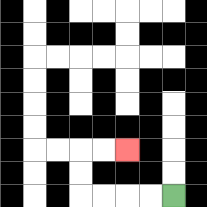{'start': '[7, 8]', 'end': '[5, 6]', 'path_directions': 'L,L,L,L,U,U,R,R', 'path_coordinates': '[[7, 8], [6, 8], [5, 8], [4, 8], [3, 8], [3, 7], [3, 6], [4, 6], [5, 6]]'}